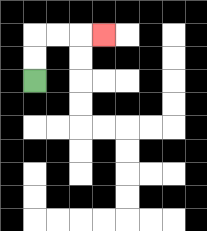{'start': '[1, 3]', 'end': '[4, 1]', 'path_directions': 'U,U,R,R,R', 'path_coordinates': '[[1, 3], [1, 2], [1, 1], [2, 1], [3, 1], [4, 1]]'}